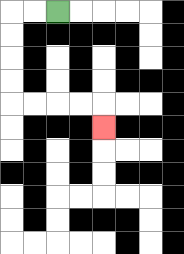{'start': '[2, 0]', 'end': '[4, 5]', 'path_directions': 'L,L,D,D,D,D,R,R,R,R,D', 'path_coordinates': '[[2, 0], [1, 0], [0, 0], [0, 1], [0, 2], [0, 3], [0, 4], [1, 4], [2, 4], [3, 4], [4, 4], [4, 5]]'}